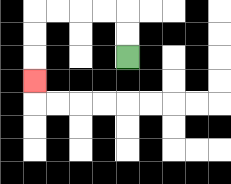{'start': '[5, 2]', 'end': '[1, 3]', 'path_directions': 'U,U,L,L,L,L,D,D,D', 'path_coordinates': '[[5, 2], [5, 1], [5, 0], [4, 0], [3, 0], [2, 0], [1, 0], [1, 1], [1, 2], [1, 3]]'}